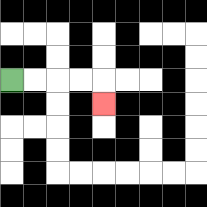{'start': '[0, 3]', 'end': '[4, 4]', 'path_directions': 'R,R,R,R,D', 'path_coordinates': '[[0, 3], [1, 3], [2, 3], [3, 3], [4, 3], [4, 4]]'}